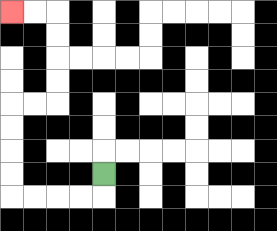{'start': '[4, 7]', 'end': '[0, 0]', 'path_directions': 'D,L,L,L,L,U,U,U,U,R,R,U,U,U,U,L,L', 'path_coordinates': '[[4, 7], [4, 8], [3, 8], [2, 8], [1, 8], [0, 8], [0, 7], [0, 6], [0, 5], [0, 4], [1, 4], [2, 4], [2, 3], [2, 2], [2, 1], [2, 0], [1, 0], [0, 0]]'}